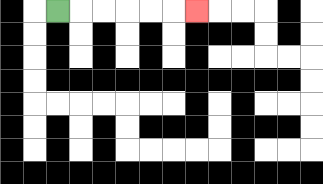{'start': '[2, 0]', 'end': '[8, 0]', 'path_directions': 'R,R,R,R,R,R', 'path_coordinates': '[[2, 0], [3, 0], [4, 0], [5, 0], [6, 0], [7, 0], [8, 0]]'}